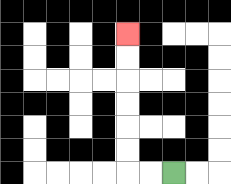{'start': '[7, 7]', 'end': '[5, 1]', 'path_directions': 'L,L,U,U,U,U,U,U', 'path_coordinates': '[[7, 7], [6, 7], [5, 7], [5, 6], [5, 5], [5, 4], [5, 3], [5, 2], [5, 1]]'}